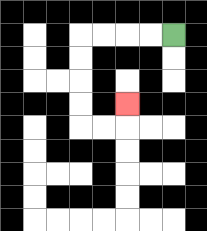{'start': '[7, 1]', 'end': '[5, 4]', 'path_directions': 'L,L,L,L,D,D,D,D,R,R,U', 'path_coordinates': '[[7, 1], [6, 1], [5, 1], [4, 1], [3, 1], [3, 2], [3, 3], [3, 4], [3, 5], [4, 5], [5, 5], [5, 4]]'}